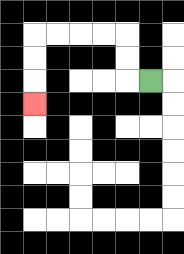{'start': '[6, 3]', 'end': '[1, 4]', 'path_directions': 'L,U,U,L,L,L,L,D,D,D', 'path_coordinates': '[[6, 3], [5, 3], [5, 2], [5, 1], [4, 1], [3, 1], [2, 1], [1, 1], [1, 2], [1, 3], [1, 4]]'}